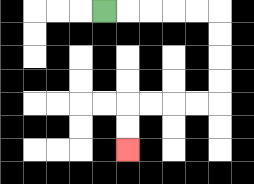{'start': '[4, 0]', 'end': '[5, 6]', 'path_directions': 'R,R,R,R,R,D,D,D,D,L,L,L,L,D,D', 'path_coordinates': '[[4, 0], [5, 0], [6, 0], [7, 0], [8, 0], [9, 0], [9, 1], [9, 2], [9, 3], [9, 4], [8, 4], [7, 4], [6, 4], [5, 4], [5, 5], [5, 6]]'}